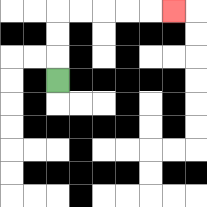{'start': '[2, 3]', 'end': '[7, 0]', 'path_directions': 'U,U,U,R,R,R,R,R', 'path_coordinates': '[[2, 3], [2, 2], [2, 1], [2, 0], [3, 0], [4, 0], [5, 0], [6, 0], [7, 0]]'}